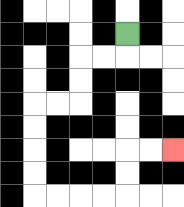{'start': '[5, 1]', 'end': '[7, 6]', 'path_directions': 'D,L,L,D,D,L,L,D,D,D,D,R,R,R,R,U,U,R,R', 'path_coordinates': '[[5, 1], [5, 2], [4, 2], [3, 2], [3, 3], [3, 4], [2, 4], [1, 4], [1, 5], [1, 6], [1, 7], [1, 8], [2, 8], [3, 8], [4, 8], [5, 8], [5, 7], [5, 6], [6, 6], [7, 6]]'}